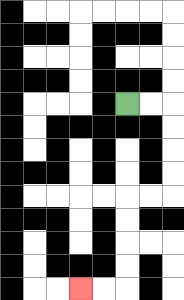{'start': '[5, 4]', 'end': '[3, 12]', 'path_directions': 'R,R,D,D,D,D,L,L,D,D,D,D,L,L', 'path_coordinates': '[[5, 4], [6, 4], [7, 4], [7, 5], [7, 6], [7, 7], [7, 8], [6, 8], [5, 8], [5, 9], [5, 10], [5, 11], [5, 12], [4, 12], [3, 12]]'}